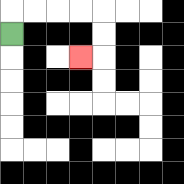{'start': '[0, 1]', 'end': '[3, 2]', 'path_directions': 'U,R,R,R,R,D,D,L', 'path_coordinates': '[[0, 1], [0, 0], [1, 0], [2, 0], [3, 0], [4, 0], [4, 1], [4, 2], [3, 2]]'}